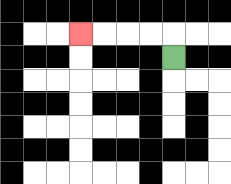{'start': '[7, 2]', 'end': '[3, 1]', 'path_directions': 'U,L,L,L,L', 'path_coordinates': '[[7, 2], [7, 1], [6, 1], [5, 1], [4, 1], [3, 1]]'}